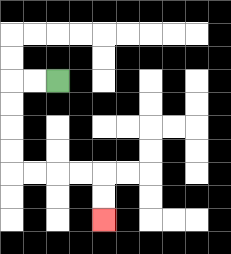{'start': '[2, 3]', 'end': '[4, 9]', 'path_directions': 'L,L,D,D,D,D,R,R,R,R,D,D', 'path_coordinates': '[[2, 3], [1, 3], [0, 3], [0, 4], [0, 5], [0, 6], [0, 7], [1, 7], [2, 7], [3, 7], [4, 7], [4, 8], [4, 9]]'}